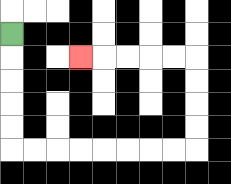{'start': '[0, 1]', 'end': '[3, 2]', 'path_directions': 'D,D,D,D,D,R,R,R,R,R,R,R,R,U,U,U,U,L,L,L,L,L', 'path_coordinates': '[[0, 1], [0, 2], [0, 3], [0, 4], [0, 5], [0, 6], [1, 6], [2, 6], [3, 6], [4, 6], [5, 6], [6, 6], [7, 6], [8, 6], [8, 5], [8, 4], [8, 3], [8, 2], [7, 2], [6, 2], [5, 2], [4, 2], [3, 2]]'}